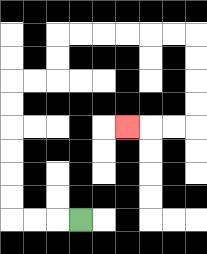{'start': '[3, 9]', 'end': '[5, 5]', 'path_directions': 'L,L,L,U,U,U,U,U,U,R,R,U,U,R,R,R,R,R,R,D,D,D,D,L,L,L', 'path_coordinates': '[[3, 9], [2, 9], [1, 9], [0, 9], [0, 8], [0, 7], [0, 6], [0, 5], [0, 4], [0, 3], [1, 3], [2, 3], [2, 2], [2, 1], [3, 1], [4, 1], [5, 1], [6, 1], [7, 1], [8, 1], [8, 2], [8, 3], [8, 4], [8, 5], [7, 5], [6, 5], [5, 5]]'}